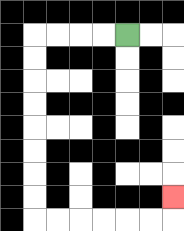{'start': '[5, 1]', 'end': '[7, 8]', 'path_directions': 'L,L,L,L,D,D,D,D,D,D,D,D,R,R,R,R,R,R,U', 'path_coordinates': '[[5, 1], [4, 1], [3, 1], [2, 1], [1, 1], [1, 2], [1, 3], [1, 4], [1, 5], [1, 6], [1, 7], [1, 8], [1, 9], [2, 9], [3, 9], [4, 9], [5, 9], [6, 9], [7, 9], [7, 8]]'}